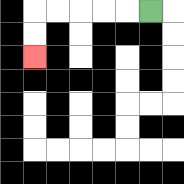{'start': '[6, 0]', 'end': '[1, 2]', 'path_directions': 'L,L,L,L,L,D,D', 'path_coordinates': '[[6, 0], [5, 0], [4, 0], [3, 0], [2, 0], [1, 0], [1, 1], [1, 2]]'}